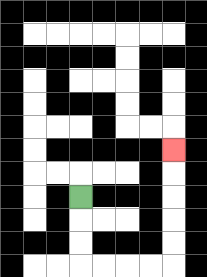{'start': '[3, 8]', 'end': '[7, 6]', 'path_directions': 'D,D,D,R,R,R,R,U,U,U,U,U', 'path_coordinates': '[[3, 8], [3, 9], [3, 10], [3, 11], [4, 11], [5, 11], [6, 11], [7, 11], [7, 10], [7, 9], [7, 8], [7, 7], [7, 6]]'}